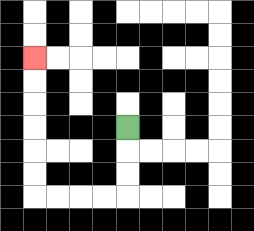{'start': '[5, 5]', 'end': '[1, 2]', 'path_directions': 'D,D,D,L,L,L,L,U,U,U,U,U,U', 'path_coordinates': '[[5, 5], [5, 6], [5, 7], [5, 8], [4, 8], [3, 8], [2, 8], [1, 8], [1, 7], [1, 6], [1, 5], [1, 4], [1, 3], [1, 2]]'}